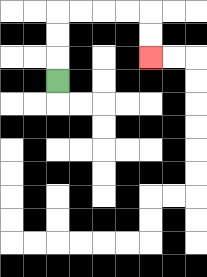{'start': '[2, 3]', 'end': '[6, 2]', 'path_directions': 'U,U,U,R,R,R,R,D,D', 'path_coordinates': '[[2, 3], [2, 2], [2, 1], [2, 0], [3, 0], [4, 0], [5, 0], [6, 0], [6, 1], [6, 2]]'}